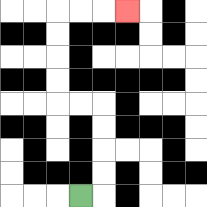{'start': '[3, 8]', 'end': '[5, 0]', 'path_directions': 'R,U,U,U,U,L,L,U,U,U,U,R,R,R', 'path_coordinates': '[[3, 8], [4, 8], [4, 7], [4, 6], [4, 5], [4, 4], [3, 4], [2, 4], [2, 3], [2, 2], [2, 1], [2, 0], [3, 0], [4, 0], [5, 0]]'}